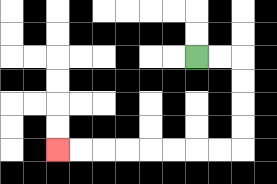{'start': '[8, 2]', 'end': '[2, 6]', 'path_directions': 'R,R,D,D,D,D,L,L,L,L,L,L,L,L', 'path_coordinates': '[[8, 2], [9, 2], [10, 2], [10, 3], [10, 4], [10, 5], [10, 6], [9, 6], [8, 6], [7, 6], [6, 6], [5, 6], [4, 6], [3, 6], [2, 6]]'}